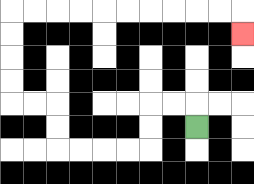{'start': '[8, 5]', 'end': '[10, 1]', 'path_directions': 'U,L,L,D,D,L,L,L,L,U,U,L,L,U,U,U,U,R,R,R,R,R,R,R,R,R,R,D', 'path_coordinates': '[[8, 5], [8, 4], [7, 4], [6, 4], [6, 5], [6, 6], [5, 6], [4, 6], [3, 6], [2, 6], [2, 5], [2, 4], [1, 4], [0, 4], [0, 3], [0, 2], [0, 1], [0, 0], [1, 0], [2, 0], [3, 0], [4, 0], [5, 0], [6, 0], [7, 0], [8, 0], [9, 0], [10, 0], [10, 1]]'}